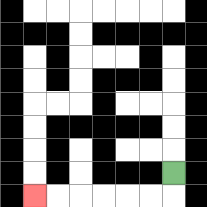{'start': '[7, 7]', 'end': '[1, 8]', 'path_directions': 'D,L,L,L,L,L,L', 'path_coordinates': '[[7, 7], [7, 8], [6, 8], [5, 8], [4, 8], [3, 8], [2, 8], [1, 8]]'}